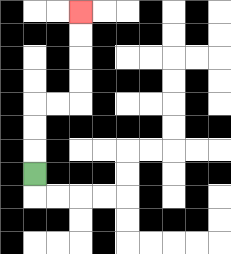{'start': '[1, 7]', 'end': '[3, 0]', 'path_directions': 'U,U,U,R,R,U,U,U,U', 'path_coordinates': '[[1, 7], [1, 6], [1, 5], [1, 4], [2, 4], [3, 4], [3, 3], [3, 2], [3, 1], [3, 0]]'}